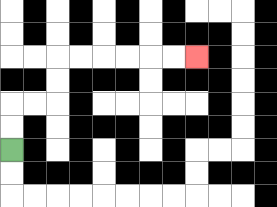{'start': '[0, 6]', 'end': '[8, 2]', 'path_directions': 'U,U,R,R,U,U,R,R,R,R,R,R', 'path_coordinates': '[[0, 6], [0, 5], [0, 4], [1, 4], [2, 4], [2, 3], [2, 2], [3, 2], [4, 2], [5, 2], [6, 2], [7, 2], [8, 2]]'}